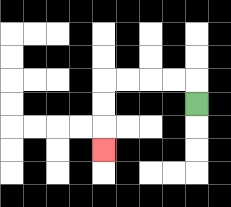{'start': '[8, 4]', 'end': '[4, 6]', 'path_directions': 'U,L,L,L,L,D,D,D', 'path_coordinates': '[[8, 4], [8, 3], [7, 3], [6, 3], [5, 3], [4, 3], [4, 4], [4, 5], [4, 6]]'}